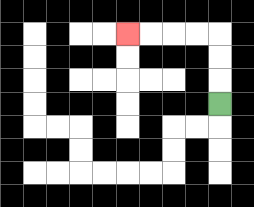{'start': '[9, 4]', 'end': '[5, 1]', 'path_directions': 'U,U,U,L,L,L,L', 'path_coordinates': '[[9, 4], [9, 3], [9, 2], [9, 1], [8, 1], [7, 1], [6, 1], [5, 1]]'}